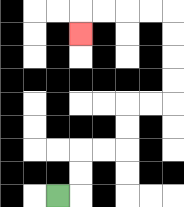{'start': '[2, 8]', 'end': '[3, 1]', 'path_directions': 'R,U,U,R,R,U,U,R,R,U,U,U,U,L,L,L,L,D', 'path_coordinates': '[[2, 8], [3, 8], [3, 7], [3, 6], [4, 6], [5, 6], [5, 5], [5, 4], [6, 4], [7, 4], [7, 3], [7, 2], [7, 1], [7, 0], [6, 0], [5, 0], [4, 0], [3, 0], [3, 1]]'}